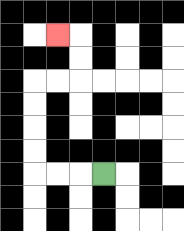{'start': '[4, 7]', 'end': '[2, 1]', 'path_directions': 'L,L,L,U,U,U,U,R,R,U,U,L', 'path_coordinates': '[[4, 7], [3, 7], [2, 7], [1, 7], [1, 6], [1, 5], [1, 4], [1, 3], [2, 3], [3, 3], [3, 2], [3, 1], [2, 1]]'}